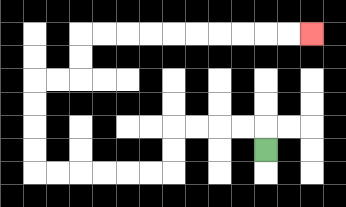{'start': '[11, 6]', 'end': '[13, 1]', 'path_directions': 'U,L,L,L,L,D,D,L,L,L,L,L,L,U,U,U,U,R,R,U,U,R,R,R,R,R,R,R,R,R,R', 'path_coordinates': '[[11, 6], [11, 5], [10, 5], [9, 5], [8, 5], [7, 5], [7, 6], [7, 7], [6, 7], [5, 7], [4, 7], [3, 7], [2, 7], [1, 7], [1, 6], [1, 5], [1, 4], [1, 3], [2, 3], [3, 3], [3, 2], [3, 1], [4, 1], [5, 1], [6, 1], [7, 1], [8, 1], [9, 1], [10, 1], [11, 1], [12, 1], [13, 1]]'}